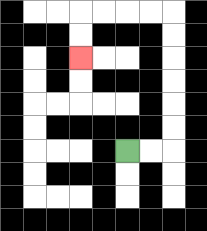{'start': '[5, 6]', 'end': '[3, 2]', 'path_directions': 'R,R,U,U,U,U,U,U,L,L,L,L,D,D', 'path_coordinates': '[[5, 6], [6, 6], [7, 6], [7, 5], [7, 4], [7, 3], [7, 2], [7, 1], [7, 0], [6, 0], [5, 0], [4, 0], [3, 0], [3, 1], [3, 2]]'}